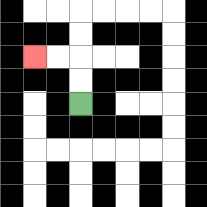{'start': '[3, 4]', 'end': '[1, 2]', 'path_directions': 'U,U,L,L', 'path_coordinates': '[[3, 4], [3, 3], [3, 2], [2, 2], [1, 2]]'}